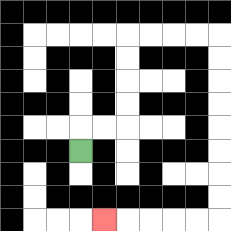{'start': '[3, 6]', 'end': '[4, 9]', 'path_directions': 'U,R,R,U,U,U,U,R,R,R,R,D,D,D,D,D,D,D,D,L,L,L,L,L', 'path_coordinates': '[[3, 6], [3, 5], [4, 5], [5, 5], [5, 4], [5, 3], [5, 2], [5, 1], [6, 1], [7, 1], [8, 1], [9, 1], [9, 2], [9, 3], [9, 4], [9, 5], [9, 6], [9, 7], [9, 8], [9, 9], [8, 9], [7, 9], [6, 9], [5, 9], [4, 9]]'}